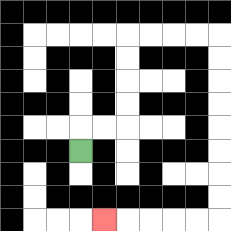{'start': '[3, 6]', 'end': '[4, 9]', 'path_directions': 'U,R,R,U,U,U,U,R,R,R,R,D,D,D,D,D,D,D,D,L,L,L,L,L', 'path_coordinates': '[[3, 6], [3, 5], [4, 5], [5, 5], [5, 4], [5, 3], [5, 2], [5, 1], [6, 1], [7, 1], [8, 1], [9, 1], [9, 2], [9, 3], [9, 4], [9, 5], [9, 6], [9, 7], [9, 8], [9, 9], [8, 9], [7, 9], [6, 9], [5, 9], [4, 9]]'}